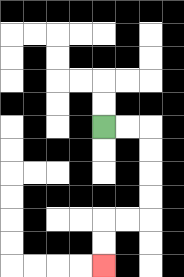{'start': '[4, 5]', 'end': '[4, 11]', 'path_directions': 'R,R,D,D,D,D,L,L,D,D', 'path_coordinates': '[[4, 5], [5, 5], [6, 5], [6, 6], [6, 7], [6, 8], [6, 9], [5, 9], [4, 9], [4, 10], [4, 11]]'}